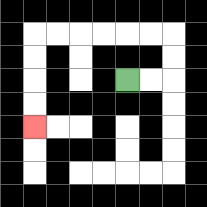{'start': '[5, 3]', 'end': '[1, 5]', 'path_directions': 'R,R,U,U,L,L,L,L,L,L,D,D,D,D', 'path_coordinates': '[[5, 3], [6, 3], [7, 3], [7, 2], [7, 1], [6, 1], [5, 1], [4, 1], [3, 1], [2, 1], [1, 1], [1, 2], [1, 3], [1, 4], [1, 5]]'}